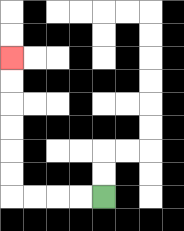{'start': '[4, 8]', 'end': '[0, 2]', 'path_directions': 'L,L,L,L,U,U,U,U,U,U', 'path_coordinates': '[[4, 8], [3, 8], [2, 8], [1, 8], [0, 8], [0, 7], [0, 6], [0, 5], [0, 4], [0, 3], [0, 2]]'}